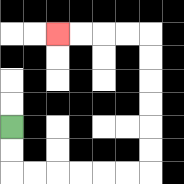{'start': '[0, 5]', 'end': '[2, 1]', 'path_directions': 'D,D,R,R,R,R,R,R,U,U,U,U,U,U,L,L,L,L', 'path_coordinates': '[[0, 5], [0, 6], [0, 7], [1, 7], [2, 7], [3, 7], [4, 7], [5, 7], [6, 7], [6, 6], [6, 5], [6, 4], [6, 3], [6, 2], [6, 1], [5, 1], [4, 1], [3, 1], [2, 1]]'}